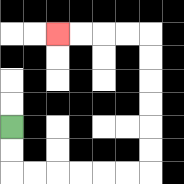{'start': '[0, 5]', 'end': '[2, 1]', 'path_directions': 'D,D,R,R,R,R,R,R,U,U,U,U,U,U,L,L,L,L', 'path_coordinates': '[[0, 5], [0, 6], [0, 7], [1, 7], [2, 7], [3, 7], [4, 7], [5, 7], [6, 7], [6, 6], [6, 5], [6, 4], [6, 3], [6, 2], [6, 1], [5, 1], [4, 1], [3, 1], [2, 1]]'}